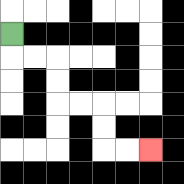{'start': '[0, 1]', 'end': '[6, 6]', 'path_directions': 'D,R,R,D,D,R,R,D,D,R,R', 'path_coordinates': '[[0, 1], [0, 2], [1, 2], [2, 2], [2, 3], [2, 4], [3, 4], [4, 4], [4, 5], [4, 6], [5, 6], [6, 6]]'}